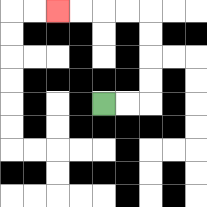{'start': '[4, 4]', 'end': '[2, 0]', 'path_directions': 'R,R,U,U,U,U,L,L,L,L', 'path_coordinates': '[[4, 4], [5, 4], [6, 4], [6, 3], [6, 2], [6, 1], [6, 0], [5, 0], [4, 0], [3, 0], [2, 0]]'}